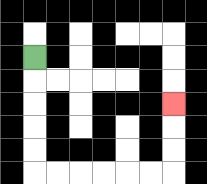{'start': '[1, 2]', 'end': '[7, 4]', 'path_directions': 'D,D,D,D,D,R,R,R,R,R,R,U,U,U', 'path_coordinates': '[[1, 2], [1, 3], [1, 4], [1, 5], [1, 6], [1, 7], [2, 7], [3, 7], [4, 7], [5, 7], [6, 7], [7, 7], [7, 6], [7, 5], [7, 4]]'}